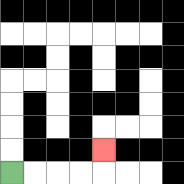{'start': '[0, 7]', 'end': '[4, 6]', 'path_directions': 'R,R,R,R,U', 'path_coordinates': '[[0, 7], [1, 7], [2, 7], [3, 7], [4, 7], [4, 6]]'}